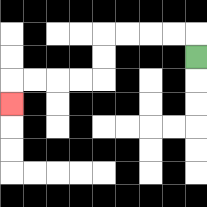{'start': '[8, 2]', 'end': '[0, 4]', 'path_directions': 'U,L,L,L,L,D,D,L,L,L,L,D', 'path_coordinates': '[[8, 2], [8, 1], [7, 1], [6, 1], [5, 1], [4, 1], [4, 2], [4, 3], [3, 3], [2, 3], [1, 3], [0, 3], [0, 4]]'}